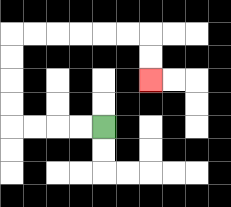{'start': '[4, 5]', 'end': '[6, 3]', 'path_directions': 'L,L,L,L,U,U,U,U,R,R,R,R,R,R,D,D', 'path_coordinates': '[[4, 5], [3, 5], [2, 5], [1, 5], [0, 5], [0, 4], [0, 3], [0, 2], [0, 1], [1, 1], [2, 1], [3, 1], [4, 1], [5, 1], [6, 1], [6, 2], [6, 3]]'}